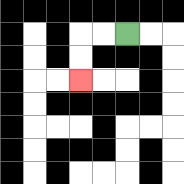{'start': '[5, 1]', 'end': '[3, 3]', 'path_directions': 'L,L,D,D', 'path_coordinates': '[[5, 1], [4, 1], [3, 1], [3, 2], [3, 3]]'}